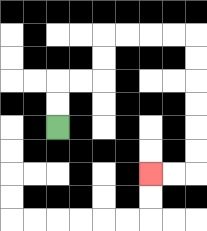{'start': '[2, 5]', 'end': '[6, 7]', 'path_directions': 'U,U,R,R,U,U,R,R,R,R,D,D,D,D,D,D,L,L', 'path_coordinates': '[[2, 5], [2, 4], [2, 3], [3, 3], [4, 3], [4, 2], [4, 1], [5, 1], [6, 1], [7, 1], [8, 1], [8, 2], [8, 3], [8, 4], [8, 5], [8, 6], [8, 7], [7, 7], [6, 7]]'}